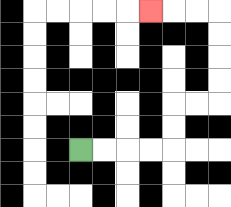{'start': '[3, 6]', 'end': '[6, 0]', 'path_directions': 'R,R,R,R,U,U,R,R,U,U,U,U,L,L,L', 'path_coordinates': '[[3, 6], [4, 6], [5, 6], [6, 6], [7, 6], [7, 5], [7, 4], [8, 4], [9, 4], [9, 3], [9, 2], [9, 1], [9, 0], [8, 0], [7, 0], [6, 0]]'}